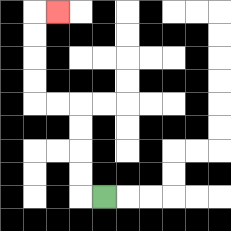{'start': '[4, 8]', 'end': '[2, 0]', 'path_directions': 'L,U,U,U,U,L,L,U,U,U,U,R', 'path_coordinates': '[[4, 8], [3, 8], [3, 7], [3, 6], [3, 5], [3, 4], [2, 4], [1, 4], [1, 3], [1, 2], [1, 1], [1, 0], [2, 0]]'}